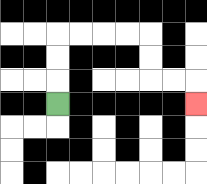{'start': '[2, 4]', 'end': '[8, 4]', 'path_directions': 'U,U,U,R,R,R,R,D,D,R,R,D', 'path_coordinates': '[[2, 4], [2, 3], [2, 2], [2, 1], [3, 1], [4, 1], [5, 1], [6, 1], [6, 2], [6, 3], [7, 3], [8, 3], [8, 4]]'}